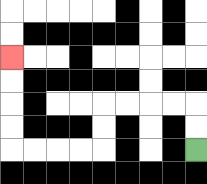{'start': '[8, 6]', 'end': '[0, 2]', 'path_directions': 'U,U,L,L,L,L,D,D,L,L,L,L,U,U,U,U', 'path_coordinates': '[[8, 6], [8, 5], [8, 4], [7, 4], [6, 4], [5, 4], [4, 4], [4, 5], [4, 6], [3, 6], [2, 6], [1, 6], [0, 6], [0, 5], [0, 4], [0, 3], [0, 2]]'}